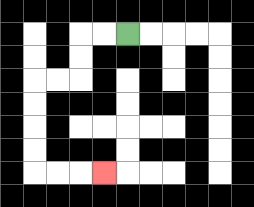{'start': '[5, 1]', 'end': '[4, 7]', 'path_directions': 'L,L,D,D,L,L,D,D,D,D,R,R,R', 'path_coordinates': '[[5, 1], [4, 1], [3, 1], [3, 2], [3, 3], [2, 3], [1, 3], [1, 4], [1, 5], [1, 6], [1, 7], [2, 7], [3, 7], [4, 7]]'}